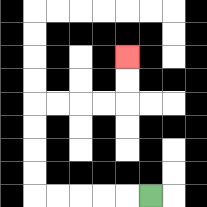{'start': '[6, 8]', 'end': '[5, 2]', 'path_directions': 'L,L,L,L,L,U,U,U,U,R,R,R,R,U,U', 'path_coordinates': '[[6, 8], [5, 8], [4, 8], [3, 8], [2, 8], [1, 8], [1, 7], [1, 6], [1, 5], [1, 4], [2, 4], [3, 4], [4, 4], [5, 4], [5, 3], [5, 2]]'}